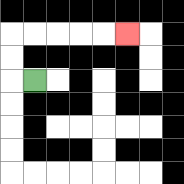{'start': '[1, 3]', 'end': '[5, 1]', 'path_directions': 'L,U,U,R,R,R,R,R', 'path_coordinates': '[[1, 3], [0, 3], [0, 2], [0, 1], [1, 1], [2, 1], [3, 1], [4, 1], [5, 1]]'}